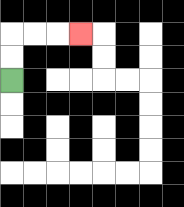{'start': '[0, 3]', 'end': '[3, 1]', 'path_directions': 'U,U,R,R,R', 'path_coordinates': '[[0, 3], [0, 2], [0, 1], [1, 1], [2, 1], [3, 1]]'}